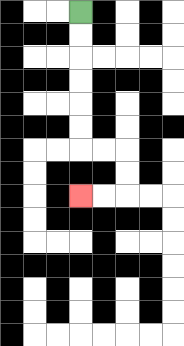{'start': '[3, 0]', 'end': '[3, 8]', 'path_directions': 'D,D,D,D,D,D,R,R,D,D,L,L', 'path_coordinates': '[[3, 0], [3, 1], [3, 2], [3, 3], [3, 4], [3, 5], [3, 6], [4, 6], [5, 6], [5, 7], [5, 8], [4, 8], [3, 8]]'}